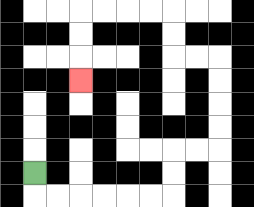{'start': '[1, 7]', 'end': '[3, 3]', 'path_directions': 'D,R,R,R,R,R,R,U,U,R,R,U,U,U,U,L,L,U,U,L,L,L,L,D,D,D', 'path_coordinates': '[[1, 7], [1, 8], [2, 8], [3, 8], [4, 8], [5, 8], [6, 8], [7, 8], [7, 7], [7, 6], [8, 6], [9, 6], [9, 5], [9, 4], [9, 3], [9, 2], [8, 2], [7, 2], [7, 1], [7, 0], [6, 0], [5, 0], [4, 0], [3, 0], [3, 1], [3, 2], [3, 3]]'}